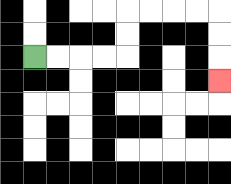{'start': '[1, 2]', 'end': '[9, 3]', 'path_directions': 'R,R,R,R,U,U,R,R,R,R,D,D,D', 'path_coordinates': '[[1, 2], [2, 2], [3, 2], [4, 2], [5, 2], [5, 1], [5, 0], [6, 0], [7, 0], [8, 0], [9, 0], [9, 1], [9, 2], [9, 3]]'}